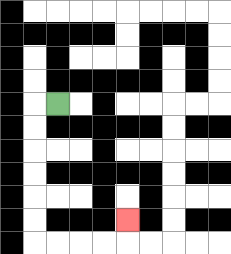{'start': '[2, 4]', 'end': '[5, 9]', 'path_directions': 'L,D,D,D,D,D,D,R,R,R,R,U', 'path_coordinates': '[[2, 4], [1, 4], [1, 5], [1, 6], [1, 7], [1, 8], [1, 9], [1, 10], [2, 10], [3, 10], [4, 10], [5, 10], [5, 9]]'}